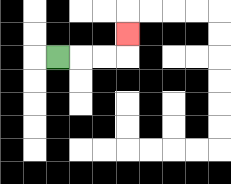{'start': '[2, 2]', 'end': '[5, 1]', 'path_directions': 'R,R,R,U', 'path_coordinates': '[[2, 2], [3, 2], [4, 2], [5, 2], [5, 1]]'}